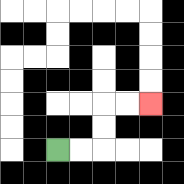{'start': '[2, 6]', 'end': '[6, 4]', 'path_directions': 'R,R,U,U,R,R', 'path_coordinates': '[[2, 6], [3, 6], [4, 6], [4, 5], [4, 4], [5, 4], [6, 4]]'}